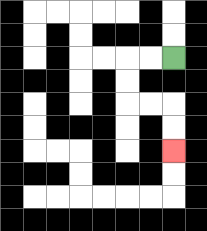{'start': '[7, 2]', 'end': '[7, 6]', 'path_directions': 'L,L,D,D,R,R,D,D', 'path_coordinates': '[[7, 2], [6, 2], [5, 2], [5, 3], [5, 4], [6, 4], [7, 4], [7, 5], [7, 6]]'}